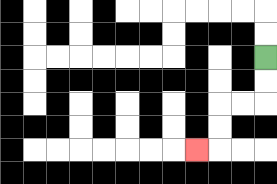{'start': '[11, 2]', 'end': '[8, 6]', 'path_directions': 'D,D,L,L,D,D,L', 'path_coordinates': '[[11, 2], [11, 3], [11, 4], [10, 4], [9, 4], [9, 5], [9, 6], [8, 6]]'}